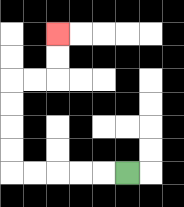{'start': '[5, 7]', 'end': '[2, 1]', 'path_directions': 'L,L,L,L,L,U,U,U,U,R,R,U,U', 'path_coordinates': '[[5, 7], [4, 7], [3, 7], [2, 7], [1, 7], [0, 7], [0, 6], [0, 5], [0, 4], [0, 3], [1, 3], [2, 3], [2, 2], [2, 1]]'}